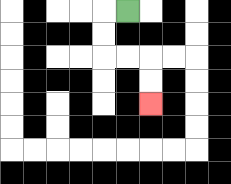{'start': '[5, 0]', 'end': '[6, 4]', 'path_directions': 'L,D,D,R,R,D,D', 'path_coordinates': '[[5, 0], [4, 0], [4, 1], [4, 2], [5, 2], [6, 2], [6, 3], [6, 4]]'}